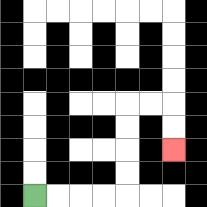{'start': '[1, 8]', 'end': '[7, 6]', 'path_directions': 'R,R,R,R,U,U,U,U,R,R,D,D', 'path_coordinates': '[[1, 8], [2, 8], [3, 8], [4, 8], [5, 8], [5, 7], [5, 6], [5, 5], [5, 4], [6, 4], [7, 4], [7, 5], [7, 6]]'}